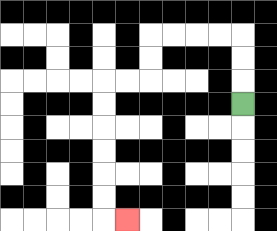{'start': '[10, 4]', 'end': '[5, 9]', 'path_directions': 'U,U,U,L,L,L,L,D,D,L,L,D,D,D,D,D,D,R', 'path_coordinates': '[[10, 4], [10, 3], [10, 2], [10, 1], [9, 1], [8, 1], [7, 1], [6, 1], [6, 2], [6, 3], [5, 3], [4, 3], [4, 4], [4, 5], [4, 6], [4, 7], [4, 8], [4, 9], [5, 9]]'}